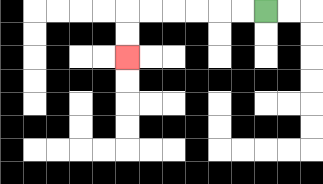{'start': '[11, 0]', 'end': '[5, 2]', 'path_directions': 'L,L,L,L,L,L,D,D', 'path_coordinates': '[[11, 0], [10, 0], [9, 0], [8, 0], [7, 0], [6, 0], [5, 0], [5, 1], [5, 2]]'}